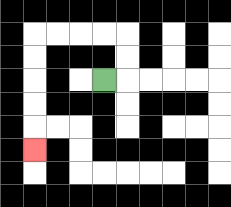{'start': '[4, 3]', 'end': '[1, 6]', 'path_directions': 'R,U,U,L,L,L,L,D,D,D,D,D', 'path_coordinates': '[[4, 3], [5, 3], [5, 2], [5, 1], [4, 1], [3, 1], [2, 1], [1, 1], [1, 2], [1, 3], [1, 4], [1, 5], [1, 6]]'}